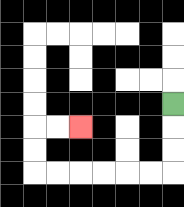{'start': '[7, 4]', 'end': '[3, 5]', 'path_directions': 'D,D,D,L,L,L,L,L,L,U,U,R,R', 'path_coordinates': '[[7, 4], [7, 5], [7, 6], [7, 7], [6, 7], [5, 7], [4, 7], [3, 7], [2, 7], [1, 7], [1, 6], [1, 5], [2, 5], [3, 5]]'}